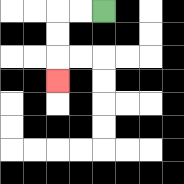{'start': '[4, 0]', 'end': '[2, 3]', 'path_directions': 'L,L,D,D,D', 'path_coordinates': '[[4, 0], [3, 0], [2, 0], [2, 1], [2, 2], [2, 3]]'}